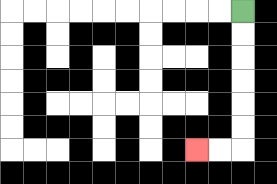{'start': '[10, 0]', 'end': '[8, 6]', 'path_directions': 'D,D,D,D,D,D,L,L', 'path_coordinates': '[[10, 0], [10, 1], [10, 2], [10, 3], [10, 4], [10, 5], [10, 6], [9, 6], [8, 6]]'}